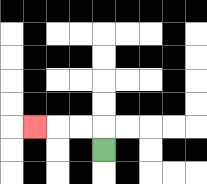{'start': '[4, 6]', 'end': '[1, 5]', 'path_directions': 'U,L,L,L', 'path_coordinates': '[[4, 6], [4, 5], [3, 5], [2, 5], [1, 5]]'}